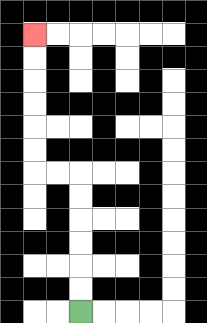{'start': '[3, 13]', 'end': '[1, 1]', 'path_directions': 'U,U,U,U,U,U,L,L,U,U,U,U,U,U', 'path_coordinates': '[[3, 13], [3, 12], [3, 11], [3, 10], [3, 9], [3, 8], [3, 7], [2, 7], [1, 7], [1, 6], [1, 5], [1, 4], [1, 3], [1, 2], [1, 1]]'}